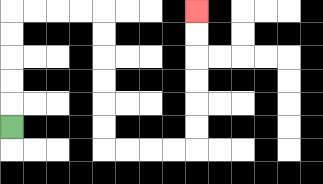{'start': '[0, 5]', 'end': '[8, 0]', 'path_directions': 'U,U,U,U,U,R,R,R,R,D,D,D,D,D,D,R,R,R,R,U,U,U,U,U,U', 'path_coordinates': '[[0, 5], [0, 4], [0, 3], [0, 2], [0, 1], [0, 0], [1, 0], [2, 0], [3, 0], [4, 0], [4, 1], [4, 2], [4, 3], [4, 4], [4, 5], [4, 6], [5, 6], [6, 6], [7, 6], [8, 6], [8, 5], [8, 4], [8, 3], [8, 2], [8, 1], [8, 0]]'}